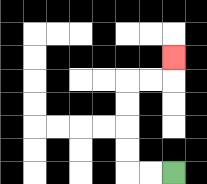{'start': '[7, 7]', 'end': '[7, 2]', 'path_directions': 'L,L,U,U,U,U,R,R,U', 'path_coordinates': '[[7, 7], [6, 7], [5, 7], [5, 6], [5, 5], [5, 4], [5, 3], [6, 3], [7, 3], [7, 2]]'}